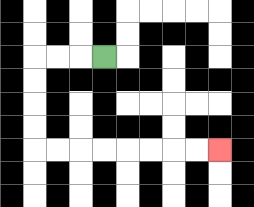{'start': '[4, 2]', 'end': '[9, 6]', 'path_directions': 'L,L,L,D,D,D,D,R,R,R,R,R,R,R,R', 'path_coordinates': '[[4, 2], [3, 2], [2, 2], [1, 2], [1, 3], [1, 4], [1, 5], [1, 6], [2, 6], [3, 6], [4, 6], [5, 6], [6, 6], [7, 6], [8, 6], [9, 6]]'}